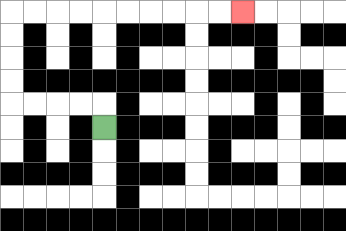{'start': '[4, 5]', 'end': '[10, 0]', 'path_directions': 'U,L,L,L,L,U,U,U,U,R,R,R,R,R,R,R,R,R,R', 'path_coordinates': '[[4, 5], [4, 4], [3, 4], [2, 4], [1, 4], [0, 4], [0, 3], [0, 2], [0, 1], [0, 0], [1, 0], [2, 0], [3, 0], [4, 0], [5, 0], [6, 0], [7, 0], [8, 0], [9, 0], [10, 0]]'}